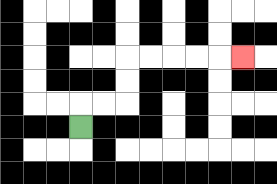{'start': '[3, 5]', 'end': '[10, 2]', 'path_directions': 'U,R,R,U,U,R,R,R,R,R', 'path_coordinates': '[[3, 5], [3, 4], [4, 4], [5, 4], [5, 3], [5, 2], [6, 2], [7, 2], [8, 2], [9, 2], [10, 2]]'}